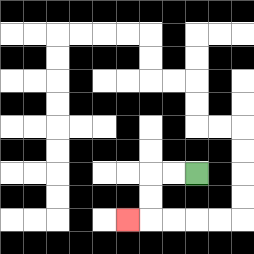{'start': '[8, 7]', 'end': '[5, 9]', 'path_directions': 'L,L,D,D,L', 'path_coordinates': '[[8, 7], [7, 7], [6, 7], [6, 8], [6, 9], [5, 9]]'}